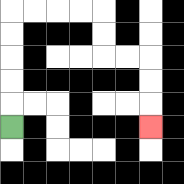{'start': '[0, 5]', 'end': '[6, 5]', 'path_directions': 'U,U,U,U,U,R,R,R,R,D,D,R,R,D,D,D', 'path_coordinates': '[[0, 5], [0, 4], [0, 3], [0, 2], [0, 1], [0, 0], [1, 0], [2, 0], [3, 0], [4, 0], [4, 1], [4, 2], [5, 2], [6, 2], [6, 3], [6, 4], [6, 5]]'}